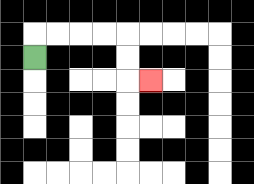{'start': '[1, 2]', 'end': '[6, 3]', 'path_directions': 'U,R,R,R,R,D,D,R', 'path_coordinates': '[[1, 2], [1, 1], [2, 1], [3, 1], [4, 1], [5, 1], [5, 2], [5, 3], [6, 3]]'}